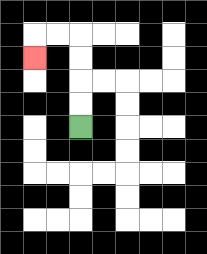{'start': '[3, 5]', 'end': '[1, 2]', 'path_directions': 'U,U,U,U,L,L,D', 'path_coordinates': '[[3, 5], [3, 4], [3, 3], [3, 2], [3, 1], [2, 1], [1, 1], [1, 2]]'}